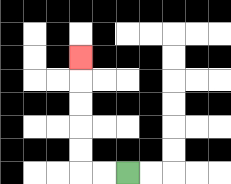{'start': '[5, 7]', 'end': '[3, 2]', 'path_directions': 'L,L,U,U,U,U,U', 'path_coordinates': '[[5, 7], [4, 7], [3, 7], [3, 6], [3, 5], [3, 4], [3, 3], [3, 2]]'}